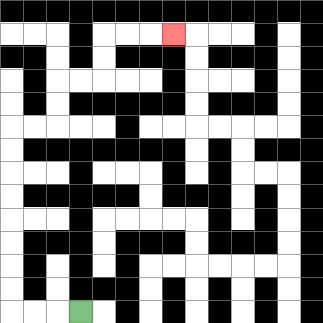{'start': '[3, 13]', 'end': '[7, 1]', 'path_directions': 'L,L,L,U,U,U,U,U,U,U,U,R,R,U,U,R,R,U,U,R,R,R', 'path_coordinates': '[[3, 13], [2, 13], [1, 13], [0, 13], [0, 12], [0, 11], [0, 10], [0, 9], [0, 8], [0, 7], [0, 6], [0, 5], [1, 5], [2, 5], [2, 4], [2, 3], [3, 3], [4, 3], [4, 2], [4, 1], [5, 1], [6, 1], [7, 1]]'}